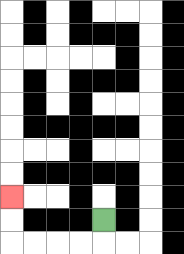{'start': '[4, 9]', 'end': '[0, 8]', 'path_directions': 'D,L,L,L,L,U,U', 'path_coordinates': '[[4, 9], [4, 10], [3, 10], [2, 10], [1, 10], [0, 10], [0, 9], [0, 8]]'}